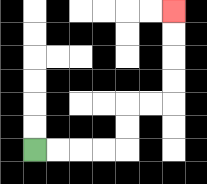{'start': '[1, 6]', 'end': '[7, 0]', 'path_directions': 'R,R,R,R,U,U,R,R,U,U,U,U', 'path_coordinates': '[[1, 6], [2, 6], [3, 6], [4, 6], [5, 6], [5, 5], [5, 4], [6, 4], [7, 4], [7, 3], [7, 2], [7, 1], [7, 0]]'}